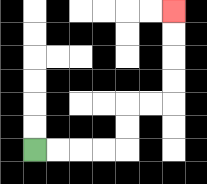{'start': '[1, 6]', 'end': '[7, 0]', 'path_directions': 'R,R,R,R,U,U,R,R,U,U,U,U', 'path_coordinates': '[[1, 6], [2, 6], [3, 6], [4, 6], [5, 6], [5, 5], [5, 4], [6, 4], [7, 4], [7, 3], [7, 2], [7, 1], [7, 0]]'}